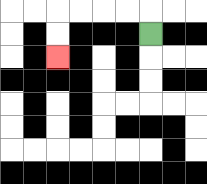{'start': '[6, 1]', 'end': '[2, 2]', 'path_directions': 'U,L,L,L,L,D,D', 'path_coordinates': '[[6, 1], [6, 0], [5, 0], [4, 0], [3, 0], [2, 0], [2, 1], [2, 2]]'}